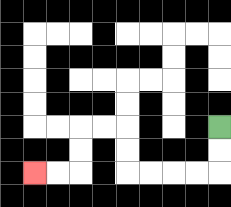{'start': '[9, 5]', 'end': '[1, 7]', 'path_directions': 'D,D,L,L,L,L,U,U,L,L,D,D,L,L', 'path_coordinates': '[[9, 5], [9, 6], [9, 7], [8, 7], [7, 7], [6, 7], [5, 7], [5, 6], [5, 5], [4, 5], [3, 5], [3, 6], [3, 7], [2, 7], [1, 7]]'}